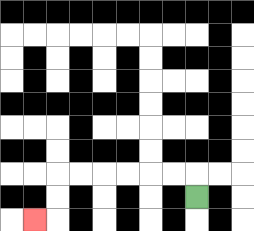{'start': '[8, 8]', 'end': '[1, 9]', 'path_directions': 'U,L,L,L,L,L,L,D,D,L', 'path_coordinates': '[[8, 8], [8, 7], [7, 7], [6, 7], [5, 7], [4, 7], [3, 7], [2, 7], [2, 8], [2, 9], [1, 9]]'}